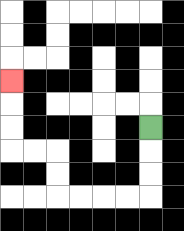{'start': '[6, 5]', 'end': '[0, 3]', 'path_directions': 'D,D,D,L,L,L,L,U,U,L,L,U,U,U', 'path_coordinates': '[[6, 5], [6, 6], [6, 7], [6, 8], [5, 8], [4, 8], [3, 8], [2, 8], [2, 7], [2, 6], [1, 6], [0, 6], [0, 5], [0, 4], [0, 3]]'}